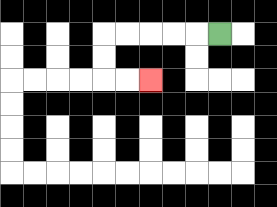{'start': '[9, 1]', 'end': '[6, 3]', 'path_directions': 'L,L,L,L,L,D,D,R,R', 'path_coordinates': '[[9, 1], [8, 1], [7, 1], [6, 1], [5, 1], [4, 1], [4, 2], [4, 3], [5, 3], [6, 3]]'}